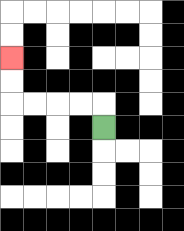{'start': '[4, 5]', 'end': '[0, 2]', 'path_directions': 'U,L,L,L,L,U,U', 'path_coordinates': '[[4, 5], [4, 4], [3, 4], [2, 4], [1, 4], [0, 4], [0, 3], [0, 2]]'}